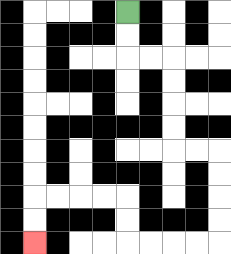{'start': '[5, 0]', 'end': '[1, 10]', 'path_directions': 'D,D,R,R,D,D,D,D,R,R,D,D,D,D,L,L,L,L,U,U,L,L,L,L,D,D', 'path_coordinates': '[[5, 0], [5, 1], [5, 2], [6, 2], [7, 2], [7, 3], [7, 4], [7, 5], [7, 6], [8, 6], [9, 6], [9, 7], [9, 8], [9, 9], [9, 10], [8, 10], [7, 10], [6, 10], [5, 10], [5, 9], [5, 8], [4, 8], [3, 8], [2, 8], [1, 8], [1, 9], [1, 10]]'}